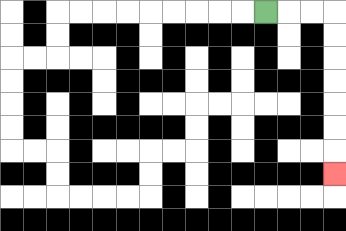{'start': '[11, 0]', 'end': '[14, 7]', 'path_directions': 'R,R,R,D,D,D,D,D,D,D', 'path_coordinates': '[[11, 0], [12, 0], [13, 0], [14, 0], [14, 1], [14, 2], [14, 3], [14, 4], [14, 5], [14, 6], [14, 7]]'}